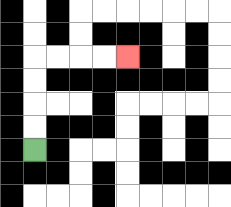{'start': '[1, 6]', 'end': '[5, 2]', 'path_directions': 'U,U,U,U,R,R,R,R', 'path_coordinates': '[[1, 6], [1, 5], [1, 4], [1, 3], [1, 2], [2, 2], [3, 2], [4, 2], [5, 2]]'}